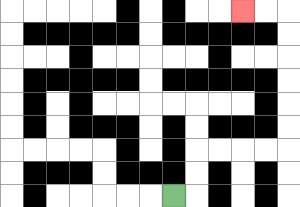{'start': '[7, 8]', 'end': '[10, 0]', 'path_directions': 'R,U,U,R,R,R,R,U,U,U,U,U,U,L,L', 'path_coordinates': '[[7, 8], [8, 8], [8, 7], [8, 6], [9, 6], [10, 6], [11, 6], [12, 6], [12, 5], [12, 4], [12, 3], [12, 2], [12, 1], [12, 0], [11, 0], [10, 0]]'}